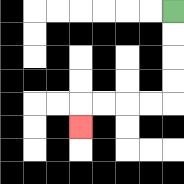{'start': '[7, 0]', 'end': '[3, 5]', 'path_directions': 'D,D,D,D,L,L,L,L,D', 'path_coordinates': '[[7, 0], [7, 1], [7, 2], [7, 3], [7, 4], [6, 4], [5, 4], [4, 4], [3, 4], [3, 5]]'}